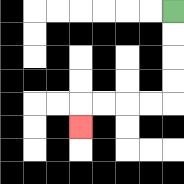{'start': '[7, 0]', 'end': '[3, 5]', 'path_directions': 'D,D,D,D,L,L,L,L,D', 'path_coordinates': '[[7, 0], [7, 1], [7, 2], [7, 3], [7, 4], [6, 4], [5, 4], [4, 4], [3, 4], [3, 5]]'}